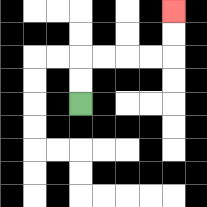{'start': '[3, 4]', 'end': '[7, 0]', 'path_directions': 'U,U,R,R,R,R,U,U', 'path_coordinates': '[[3, 4], [3, 3], [3, 2], [4, 2], [5, 2], [6, 2], [7, 2], [7, 1], [7, 0]]'}